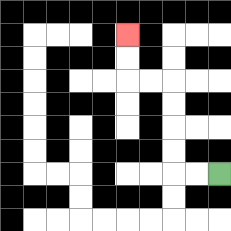{'start': '[9, 7]', 'end': '[5, 1]', 'path_directions': 'L,L,U,U,U,U,L,L,U,U', 'path_coordinates': '[[9, 7], [8, 7], [7, 7], [7, 6], [7, 5], [7, 4], [7, 3], [6, 3], [5, 3], [5, 2], [5, 1]]'}